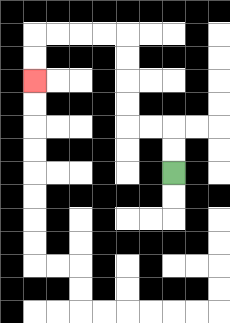{'start': '[7, 7]', 'end': '[1, 3]', 'path_directions': 'U,U,L,L,U,U,U,U,L,L,L,L,D,D', 'path_coordinates': '[[7, 7], [7, 6], [7, 5], [6, 5], [5, 5], [5, 4], [5, 3], [5, 2], [5, 1], [4, 1], [3, 1], [2, 1], [1, 1], [1, 2], [1, 3]]'}